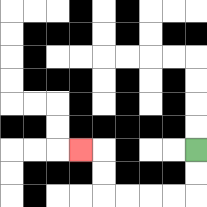{'start': '[8, 6]', 'end': '[3, 6]', 'path_directions': 'D,D,L,L,L,L,U,U,L', 'path_coordinates': '[[8, 6], [8, 7], [8, 8], [7, 8], [6, 8], [5, 8], [4, 8], [4, 7], [4, 6], [3, 6]]'}